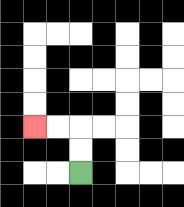{'start': '[3, 7]', 'end': '[1, 5]', 'path_directions': 'U,U,L,L', 'path_coordinates': '[[3, 7], [3, 6], [3, 5], [2, 5], [1, 5]]'}